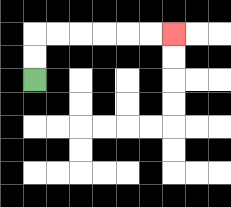{'start': '[1, 3]', 'end': '[7, 1]', 'path_directions': 'U,U,R,R,R,R,R,R', 'path_coordinates': '[[1, 3], [1, 2], [1, 1], [2, 1], [3, 1], [4, 1], [5, 1], [6, 1], [7, 1]]'}